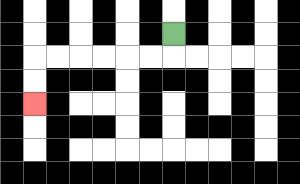{'start': '[7, 1]', 'end': '[1, 4]', 'path_directions': 'D,L,L,L,L,L,L,D,D', 'path_coordinates': '[[7, 1], [7, 2], [6, 2], [5, 2], [4, 2], [3, 2], [2, 2], [1, 2], [1, 3], [1, 4]]'}